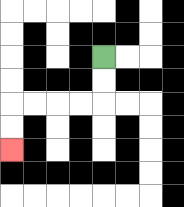{'start': '[4, 2]', 'end': '[0, 6]', 'path_directions': 'D,D,L,L,L,L,D,D', 'path_coordinates': '[[4, 2], [4, 3], [4, 4], [3, 4], [2, 4], [1, 4], [0, 4], [0, 5], [0, 6]]'}